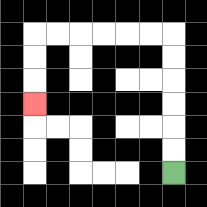{'start': '[7, 7]', 'end': '[1, 4]', 'path_directions': 'U,U,U,U,U,U,L,L,L,L,L,L,D,D,D', 'path_coordinates': '[[7, 7], [7, 6], [7, 5], [7, 4], [7, 3], [7, 2], [7, 1], [6, 1], [5, 1], [4, 1], [3, 1], [2, 1], [1, 1], [1, 2], [1, 3], [1, 4]]'}